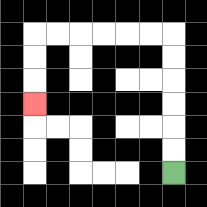{'start': '[7, 7]', 'end': '[1, 4]', 'path_directions': 'U,U,U,U,U,U,L,L,L,L,L,L,D,D,D', 'path_coordinates': '[[7, 7], [7, 6], [7, 5], [7, 4], [7, 3], [7, 2], [7, 1], [6, 1], [5, 1], [4, 1], [3, 1], [2, 1], [1, 1], [1, 2], [1, 3], [1, 4]]'}